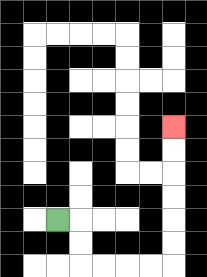{'start': '[2, 9]', 'end': '[7, 5]', 'path_directions': 'R,D,D,R,R,R,R,U,U,U,U,U,U', 'path_coordinates': '[[2, 9], [3, 9], [3, 10], [3, 11], [4, 11], [5, 11], [6, 11], [7, 11], [7, 10], [7, 9], [7, 8], [7, 7], [7, 6], [7, 5]]'}